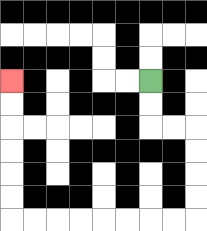{'start': '[6, 3]', 'end': '[0, 3]', 'path_directions': 'D,D,R,R,D,D,D,D,L,L,L,L,L,L,L,L,U,U,U,U,U,U', 'path_coordinates': '[[6, 3], [6, 4], [6, 5], [7, 5], [8, 5], [8, 6], [8, 7], [8, 8], [8, 9], [7, 9], [6, 9], [5, 9], [4, 9], [3, 9], [2, 9], [1, 9], [0, 9], [0, 8], [0, 7], [0, 6], [0, 5], [0, 4], [0, 3]]'}